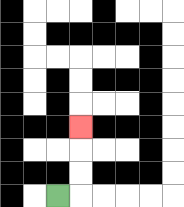{'start': '[2, 8]', 'end': '[3, 5]', 'path_directions': 'R,U,U,U', 'path_coordinates': '[[2, 8], [3, 8], [3, 7], [3, 6], [3, 5]]'}